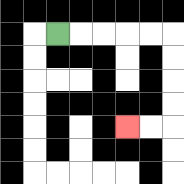{'start': '[2, 1]', 'end': '[5, 5]', 'path_directions': 'R,R,R,R,R,D,D,D,D,L,L', 'path_coordinates': '[[2, 1], [3, 1], [4, 1], [5, 1], [6, 1], [7, 1], [7, 2], [7, 3], [7, 4], [7, 5], [6, 5], [5, 5]]'}